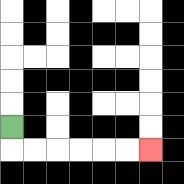{'start': '[0, 5]', 'end': '[6, 6]', 'path_directions': 'D,R,R,R,R,R,R', 'path_coordinates': '[[0, 5], [0, 6], [1, 6], [2, 6], [3, 6], [4, 6], [5, 6], [6, 6]]'}